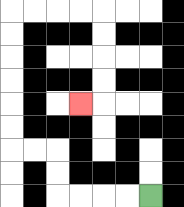{'start': '[6, 8]', 'end': '[3, 4]', 'path_directions': 'L,L,L,L,U,U,L,L,U,U,U,U,U,U,R,R,R,R,D,D,D,D,L', 'path_coordinates': '[[6, 8], [5, 8], [4, 8], [3, 8], [2, 8], [2, 7], [2, 6], [1, 6], [0, 6], [0, 5], [0, 4], [0, 3], [0, 2], [0, 1], [0, 0], [1, 0], [2, 0], [3, 0], [4, 0], [4, 1], [4, 2], [4, 3], [4, 4], [3, 4]]'}